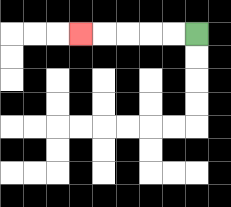{'start': '[8, 1]', 'end': '[3, 1]', 'path_directions': 'L,L,L,L,L', 'path_coordinates': '[[8, 1], [7, 1], [6, 1], [5, 1], [4, 1], [3, 1]]'}